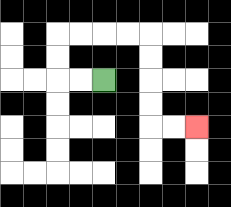{'start': '[4, 3]', 'end': '[8, 5]', 'path_directions': 'L,L,U,U,R,R,R,R,D,D,D,D,R,R', 'path_coordinates': '[[4, 3], [3, 3], [2, 3], [2, 2], [2, 1], [3, 1], [4, 1], [5, 1], [6, 1], [6, 2], [6, 3], [6, 4], [6, 5], [7, 5], [8, 5]]'}